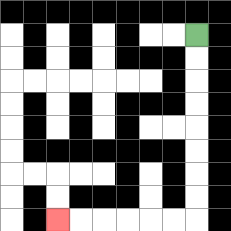{'start': '[8, 1]', 'end': '[2, 9]', 'path_directions': 'D,D,D,D,D,D,D,D,L,L,L,L,L,L', 'path_coordinates': '[[8, 1], [8, 2], [8, 3], [8, 4], [8, 5], [8, 6], [8, 7], [8, 8], [8, 9], [7, 9], [6, 9], [5, 9], [4, 9], [3, 9], [2, 9]]'}